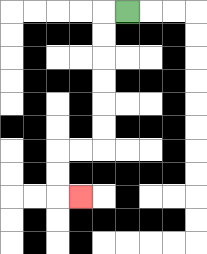{'start': '[5, 0]', 'end': '[3, 8]', 'path_directions': 'L,D,D,D,D,D,D,L,L,D,D,R', 'path_coordinates': '[[5, 0], [4, 0], [4, 1], [4, 2], [4, 3], [4, 4], [4, 5], [4, 6], [3, 6], [2, 6], [2, 7], [2, 8], [3, 8]]'}